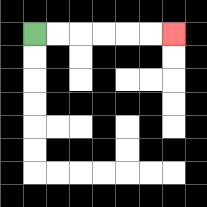{'start': '[1, 1]', 'end': '[7, 1]', 'path_directions': 'R,R,R,R,R,R', 'path_coordinates': '[[1, 1], [2, 1], [3, 1], [4, 1], [5, 1], [6, 1], [7, 1]]'}